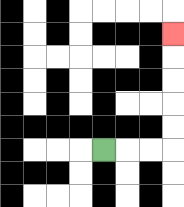{'start': '[4, 6]', 'end': '[7, 1]', 'path_directions': 'R,R,R,U,U,U,U,U', 'path_coordinates': '[[4, 6], [5, 6], [6, 6], [7, 6], [7, 5], [7, 4], [7, 3], [7, 2], [7, 1]]'}